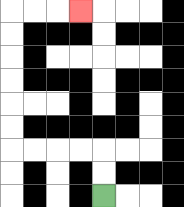{'start': '[4, 8]', 'end': '[3, 0]', 'path_directions': 'U,U,L,L,L,L,U,U,U,U,U,U,R,R,R', 'path_coordinates': '[[4, 8], [4, 7], [4, 6], [3, 6], [2, 6], [1, 6], [0, 6], [0, 5], [0, 4], [0, 3], [0, 2], [0, 1], [0, 0], [1, 0], [2, 0], [3, 0]]'}